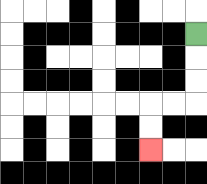{'start': '[8, 1]', 'end': '[6, 6]', 'path_directions': 'D,D,D,L,L,D,D', 'path_coordinates': '[[8, 1], [8, 2], [8, 3], [8, 4], [7, 4], [6, 4], [6, 5], [6, 6]]'}